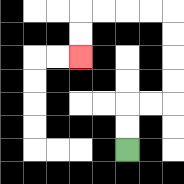{'start': '[5, 6]', 'end': '[3, 2]', 'path_directions': 'U,U,R,R,U,U,U,U,L,L,L,L,D,D', 'path_coordinates': '[[5, 6], [5, 5], [5, 4], [6, 4], [7, 4], [7, 3], [7, 2], [7, 1], [7, 0], [6, 0], [5, 0], [4, 0], [3, 0], [3, 1], [3, 2]]'}